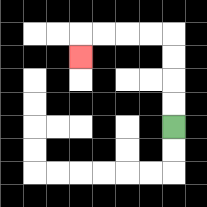{'start': '[7, 5]', 'end': '[3, 2]', 'path_directions': 'U,U,U,U,L,L,L,L,D', 'path_coordinates': '[[7, 5], [7, 4], [7, 3], [7, 2], [7, 1], [6, 1], [5, 1], [4, 1], [3, 1], [3, 2]]'}